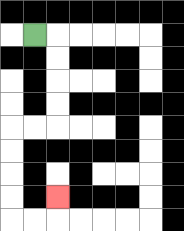{'start': '[1, 1]', 'end': '[2, 8]', 'path_directions': 'R,D,D,D,D,L,L,D,D,D,D,R,R,U', 'path_coordinates': '[[1, 1], [2, 1], [2, 2], [2, 3], [2, 4], [2, 5], [1, 5], [0, 5], [0, 6], [0, 7], [0, 8], [0, 9], [1, 9], [2, 9], [2, 8]]'}